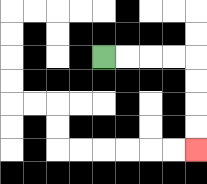{'start': '[4, 2]', 'end': '[8, 6]', 'path_directions': 'R,R,R,R,D,D,D,D', 'path_coordinates': '[[4, 2], [5, 2], [6, 2], [7, 2], [8, 2], [8, 3], [8, 4], [8, 5], [8, 6]]'}